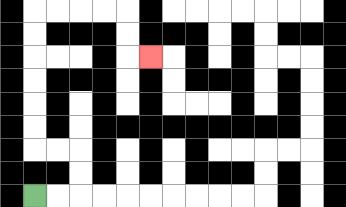{'start': '[1, 8]', 'end': '[6, 2]', 'path_directions': 'R,R,U,U,L,L,U,U,U,U,U,U,R,R,R,R,D,D,R', 'path_coordinates': '[[1, 8], [2, 8], [3, 8], [3, 7], [3, 6], [2, 6], [1, 6], [1, 5], [1, 4], [1, 3], [1, 2], [1, 1], [1, 0], [2, 0], [3, 0], [4, 0], [5, 0], [5, 1], [5, 2], [6, 2]]'}